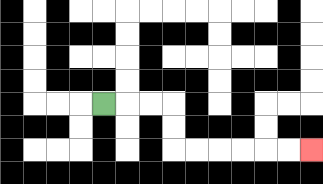{'start': '[4, 4]', 'end': '[13, 6]', 'path_directions': 'R,R,R,D,D,R,R,R,R,R,R', 'path_coordinates': '[[4, 4], [5, 4], [6, 4], [7, 4], [7, 5], [7, 6], [8, 6], [9, 6], [10, 6], [11, 6], [12, 6], [13, 6]]'}